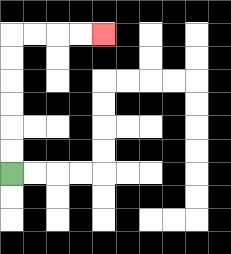{'start': '[0, 7]', 'end': '[4, 1]', 'path_directions': 'U,U,U,U,U,U,R,R,R,R', 'path_coordinates': '[[0, 7], [0, 6], [0, 5], [0, 4], [0, 3], [0, 2], [0, 1], [1, 1], [2, 1], [3, 1], [4, 1]]'}